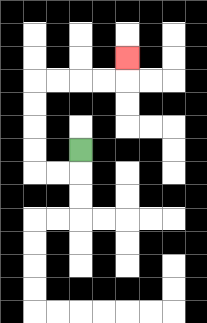{'start': '[3, 6]', 'end': '[5, 2]', 'path_directions': 'D,L,L,U,U,U,U,R,R,R,R,U', 'path_coordinates': '[[3, 6], [3, 7], [2, 7], [1, 7], [1, 6], [1, 5], [1, 4], [1, 3], [2, 3], [3, 3], [4, 3], [5, 3], [5, 2]]'}